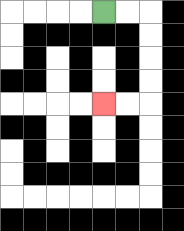{'start': '[4, 0]', 'end': '[4, 4]', 'path_directions': 'R,R,D,D,D,D,L,L', 'path_coordinates': '[[4, 0], [5, 0], [6, 0], [6, 1], [6, 2], [6, 3], [6, 4], [5, 4], [4, 4]]'}